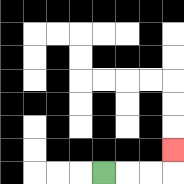{'start': '[4, 7]', 'end': '[7, 6]', 'path_directions': 'R,R,R,U', 'path_coordinates': '[[4, 7], [5, 7], [6, 7], [7, 7], [7, 6]]'}